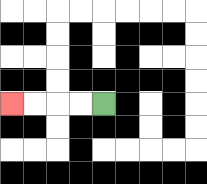{'start': '[4, 4]', 'end': '[0, 4]', 'path_directions': 'L,L,L,L', 'path_coordinates': '[[4, 4], [3, 4], [2, 4], [1, 4], [0, 4]]'}